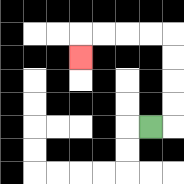{'start': '[6, 5]', 'end': '[3, 2]', 'path_directions': 'R,U,U,U,U,L,L,L,L,D', 'path_coordinates': '[[6, 5], [7, 5], [7, 4], [7, 3], [7, 2], [7, 1], [6, 1], [5, 1], [4, 1], [3, 1], [3, 2]]'}